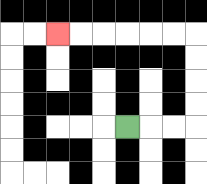{'start': '[5, 5]', 'end': '[2, 1]', 'path_directions': 'R,R,R,U,U,U,U,L,L,L,L,L,L', 'path_coordinates': '[[5, 5], [6, 5], [7, 5], [8, 5], [8, 4], [8, 3], [8, 2], [8, 1], [7, 1], [6, 1], [5, 1], [4, 1], [3, 1], [2, 1]]'}